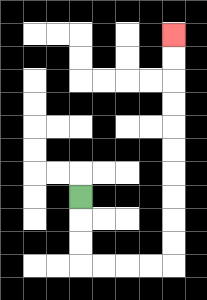{'start': '[3, 8]', 'end': '[7, 1]', 'path_directions': 'D,D,D,R,R,R,R,U,U,U,U,U,U,U,U,U,U', 'path_coordinates': '[[3, 8], [3, 9], [3, 10], [3, 11], [4, 11], [5, 11], [6, 11], [7, 11], [7, 10], [7, 9], [7, 8], [7, 7], [7, 6], [7, 5], [7, 4], [7, 3], [7, 2], [7, 1]]'}